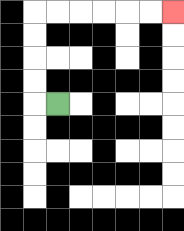{'start': '[2, 4]', 'end': '[7, 0]', 'path_directions': 'L,U,U,U,U,R,R,R,R,R,R', 'path_coordinates': '[[2, 4], [1, 4], [1, 3], [1, 2], [1, 1], [1, 0], [2, 0], [3, 0], [4, 0], [5, 0], [6, 0], [7, 0]]'}